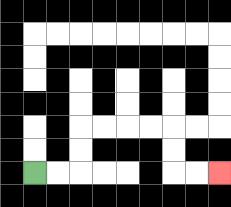{'start': '[1, 7]', 'end': '[9, 7]', 'path_directions': 'R,R,U,U,R,R,R,R,D,D,R,R', 'path_coordinates': '[[1, 7], [2, 7], [3, 7], [3, 6], [3, 5], [4, 5], [5, 5], [6, 5], [7, 5], [7, 6], [7, 7], [8, 7], [9, 7]]'}